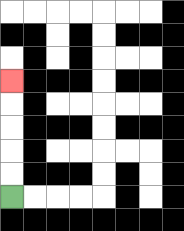{'start': '[0, 8]', 'end': '[0, 3]', 'path_directions': 'U,U,U,U,U', 'path_coordinates': '[[0, 8], [0, 7], [0, 6], [0, 5], [0, 4], [0, 3]]'}